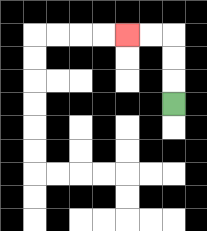{'start': '[7, 4]', 'end': '[5, 1]', 'path_directions': 'U,U,U,L,L', 'path_coordinates': '[[7, 4], [7, 3], [7, 2], [7, 1], [6, 1], [5, 1]]'}